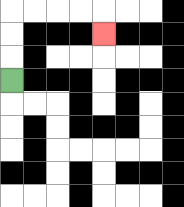{'start': '[0, 3]', 'end': '[4, 1]', 'path_directions': 'U,U,U,R,R,R,R,D', 'path_coordinates': '[[0, 3], [0, 2], [0, 1], [0, 0], [1, 0], [2, 0], [3, 0], [4, 0], [4, 1]]'}